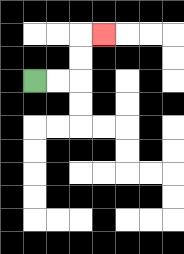{'start': '[1, 3]', 'end': '[4, 1]', 'path_directions': 'R,R,U,U,R', 'path_coordinates': '[[1, 3], [2, 3], [3, 3], [3, 2], [3, 1], [4, 1]]'}